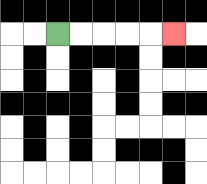{'start': '[2, 1]', 'end': '[7, 1]', 'path_directions': 'R,R,R,R,R', 'path_coordinates': '[[2, 1], [3, 1], [4, 1], [5, 1], [6, 1], [7, 1]]'}